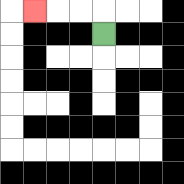{'start': '[4, 1]', 'end': '[1, 0]', 'path_directions': 'U,L,L,L', 'path_coordinates': '[[4, 1], [4, 0], [3, 0], [2, 0], [1, 0]]'}